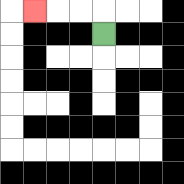{'start': '[4, 1]', 'end': '[1, 0]', 'path_directions': 'U,L,L,L', 'path_coordinates': '[[4, 1], [4, 0], [3, 0], [2, 0], [1, 0]]'}